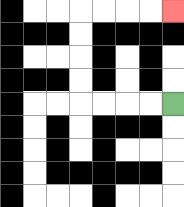{'start': '[7, 4]', 'end': '[7, 0]', 'path_directions': 'L,L,L,L,U,U,U,U,R,R,R,R', 'path_coordinates': '[[7, 4], [6, 4], [5, 4], [4, 4], [3, 4], [3, 3], [3, 2], [3, 1], [3, 0], [4, 0], [5, 0], [6, 0], [7, 0]]'}